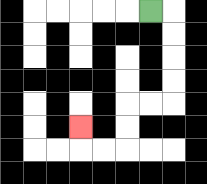{'start': '[6, 0]', 'end': '[3, 5]', 'path_directions': 'R,D,D,D,D,L,L,D,D,L,L,U', 'path_coordinates': '[[6, 0], [7, 0], [7, 1], [7, 2], [7, 3], [7, 4], [6, 4], [5, 4], [5, 5], [5, 6], [4, 6], [3, 6], [3, 5]]'}